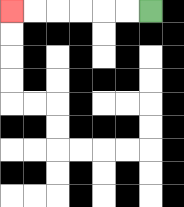{'start': '[6, 0]', 'end': '[0, 0]', 'path_directions': 'L,L,L,L,L,L', 'path_coordinates': '[[6, 0], [5, 0], [4, 0], [3, 0], [2, 0], [1, 0], [0, 0]]'}